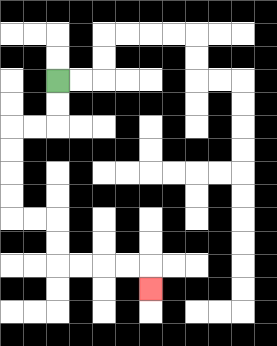{'start': '[2, 3]', 'end': '[6, 12]', 'path_directions': 'D,D,L,L,D,D,D,D,R,R,D,D,R,R,R,R,D', 'path_coordinates': '[[2, 3], [2, 4], [2, 5], [1, 5], [0, 5], [0, 6], [0, 7], [0, 8], [0, 9], [1, 9], [2, 9], [2, 10], [2, 11], [3, 11], [4, 11], [5, 11], [6, 11], [6, 12]]'}